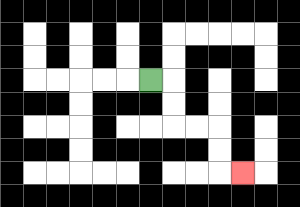{'start': '[6, 3]', 'end': '[10, 7]', 'path_directions': 'R,D,D,R,R,D,D,R', 'path_coordinates': '[[6, 3], [7, 3], [7, 4], [7, 5], [8, 5], [9, 5], [9, 6], [9, 7], [10, 7]]'}